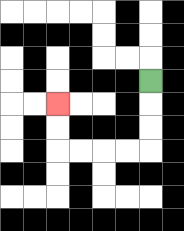{'start': '[6, 3]', 'end': '[2, 4]', 'path_directions': 'D,D,D,L,L,L,L,U,U', 'path_coordinates': '[[6, 3], [6, 4], [6, 5], [6, 6], [5, 6], [4, 6], [3, 6], [2, 6], [2, 5], [2, 4]]'}